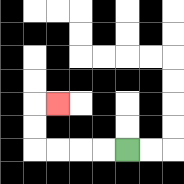{'start': '[5, 6]', 'end': '[2, 4]', 'path_directions': 'L,L,L,L,U,U,R', 'path_coordinates': '[[5, 6], [4, 6], [3, 6], [2, 6], [1, 6], [1, 5], [1, 4], [2, 4]]'}